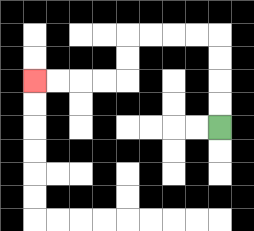{'start': '[9, 5]', 'end': '[1, 3]', 'path_directions': 'U,U,U,U,L,L,L,L,D,D,L,L,L,L', 'path_coordinates': '[[9, 5], [9, 4], [9, 3], [9, 2], [9, 1], [8, 1], [7, 1], [6, 1], [5, 1], [5, 2], [5, 3], [4, 3], [3, 3], [2, 3], [1, 3]]'}